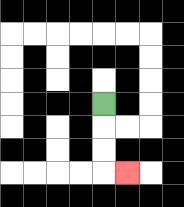{'start': '[4, 4]', 'end': '[5, 7]', 'path_directions': 'D,D,D,R', 'path_coordinates': '[[4, 4], [4, 5], [4, 6], [4, 7], [5, 7]]'}